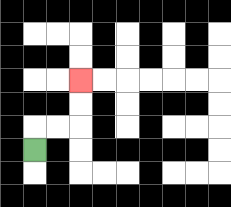{'start': '[1, 6]', 'end': '[3, 3]', 'path_directions': 'U,R,R,U,U', 'path_coordinates': '[[1, 6], [1, 5], [2, 5], [3, 5], [3, 4], [3, 3]]'}